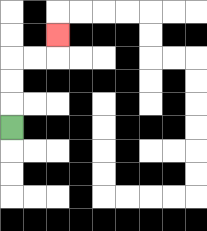{'start': '[0, 5]', 'end': '[2, 1]', 'path_directions': 'U,U,U,R,R,U', 'path_coordinates': '[[0, 5], [0, 4], [0, 3], [0, 2], [1, 2], [2, 2], [2, 1]]'}